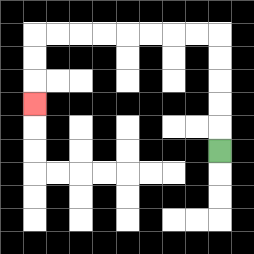{'start': '[9, 6]', 'end': '[1, 4]', 'path_directions': 'U,U,U,U,U,L,L,L,L,L,L,L,L,D,D,D', 'path_coordinates': '[[9, 6], [9, 5], [9, 4], [9, 3], [9, 2], [9, 1], [8, 1], [7, 1], [6, 1], [5, 1], [4, 1], [3, 1], [2, 1], [1, 1], [1, 2], [1, 3], [1, 4]]'}